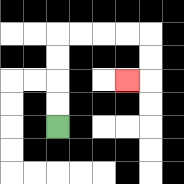{'start': '[2, 5]', 'end': '[5, 3]', 'path_directions': 'U,U,U,U,R,R,R,R,D,D,L', 'path_coordinates': '[[2, 5], [2, 4], [2, 3], [2, 2], [2, 1], [3, 1], [4, 1], [5, 1], [6, 1], [6, 2], [6, 3], [5, 3]]'}